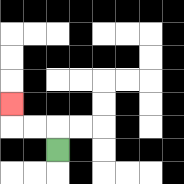{'start': '[2, 6]', 'end': '[0, 4]', 'path_directions': 'U,L,L,U', 'path_coordinates': '[[2, 6], [2, 5], [1, 5], [0, 5], [0, 4]]'}